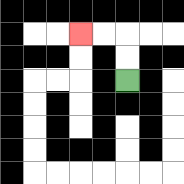{'start': '[5, 3]', 'end': '[3, 1]', 'path_directions': 'U,U,L,L', 'path_coordinates': '[[5, 3], [5, 2], [5, 1], [4, 1], [3, 1]]'}